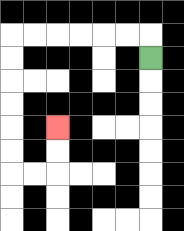{'start': '[6, 2]', 'end': '[2, 5]', 'path_directions': 'U,L,L,L,L,L,L,D,D,D,D,D,D,R,R,U,U', 'path_coordinates': '[[6, 2], [6, 1], [5, 1], [4, 1], [3, 1], [2, 1], [1, 1], [0, 1], [0, 2], [0, 3], [0, 4], [0, 5], [0, 6], [0, 7], [1, 7], [2, 7], [2, 6], [2, 5]]'}